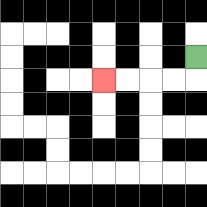{'start': '[8, 2]', 'end': '[4, 3]', 'path_directions': 'D,L,L,L,L', 'path_coordinates': '[[8, 2], [8, 3], [7, 3], [6, 3], [5, 3], [4, 3]]'}